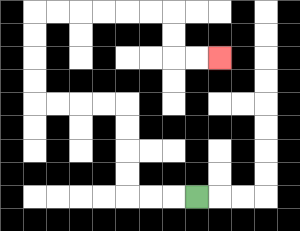{'start': '[8, 8]', 'end': '[9, 2]', 'path_directions': 'L,L,L,U,U,U,U,L,L,L,L,U,U,U,U,R,R,R,R,R,R,D,D,R,R', 'path_coordinates': '[[8, 8], [7, 8], [6, 8], [5, 8], [5, 7], [5, 6], [5, 5], [5, 4], [4, 4], [3, 4], [2, 4], [1, 4], [1, 3], [1, 2], [1, 1], [1, 0], [2, 0], [3, 0], [4, 0], [5, 0], [6, 0], [7, 0], [7, 1], [7, 2], [8, 2], [9, 2]]'}